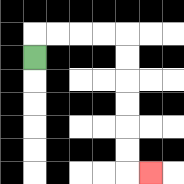{'start': '[1, 2]', 'end': '[6, 7]', 'path_directions': 'U,R,R,R,R,D,D,D,D,D,D,R', 'path_coordinates': '[[1, 2], [1, 1], [2, 1], [3, 1], [4, 1], [5, 1], [5, 2], [5, 3], [5, 4], [5, 5], [5, 6], [5, 7], [6, 7]]'}